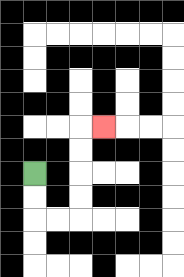{'start': '[1, 7]', 'end': '[4, 5]', 'path_directions': 'D,D,R,R,U,U,U,U,R', 'path_coordinates': '[[1, 7], [1, 8], [1, 9], [2, 9], [3, 9], [3, 8], [3, 7], [3, 6], [3, 5], [4, 5]]'}